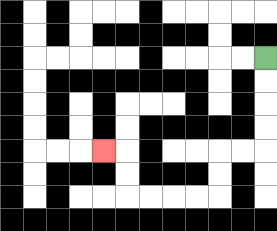{'start': '[11, 2]', 'end': '[4, 6]', 'path_directions': 'D,D,D,D,L,L,D,D,L,L,L,L,U,U,L', 'path_coordinates': '[[11, 2], [11, 3], [11, 4], [11, 5], [11, 6], [10, 6], [9, 6], [9, 7], [9, 8], [8, 8], [7, 8], [6, 8], [5, 8], [5, 7], [5, 6], [4, 6]]'}